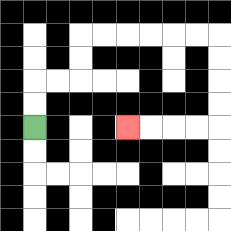{'start': '[1, 5]', 'end': '[5, 5]', 'path_directions': 'U,U,R,R,U,U,R,R,R,R,R,R,D,D,D,D,L,L,L,L', 'path_coordinates': '[[1, 5], [1, 4], [1, 3], [2, 3], [3, 3], [3, 2], [3, 1], [4, 1], [5, 1], [6, 1], [7, 1], [8, 1], [9, 1], [9, 2], [9, 3], [9, 4], [9, 5], [8, 5], [7, 5], [6, 5], [5, 5]]'}